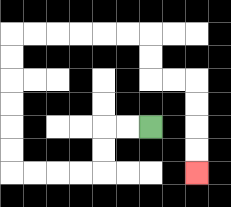{'start': '[6, 5]', 'end': '[8, 7]', 'path_directions': 'L,L,D,D,L,L,L,L,U,U,U,U,U,U,R,R,R,R,R,R,D,D,R,R,D,D,D,D', 'path_coordinates': '[[6, 5], [5, 5], [4, 5], [4, 6], [4, 7], [3, 7], [2, 7], [1, 7], [0, 7], [0, 6], [0, 5], [0, 4], [0, 3], [0, 2], [0, 1], [1, 1], [2, 1], [3, 1], [4, 1], [5, 1], [6, 1], [6, 2], [6, 3], [7, 3], [8, 3], [8, 4], [8, 5], [8, 6], [8, 7]]'}